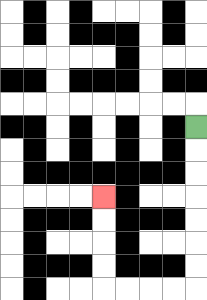{'start': '[8, 5]', 'end': '[4, 8]', 'path_directions': 'D,D,D,D,D,D,D,L,L,L,L,U,U,U,U', 'path_coordinates': '[[8, 5], [8, 6], [8, 7], [8, 8], [8, 9], [8, 10], [8, 11], [8, 12], [7, 12], [6, 12], [5, 12], [4, 12], [4, 11], [4, 10], [4, 9], [4, 8]]'}